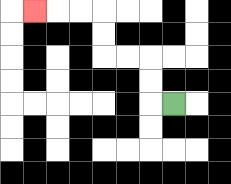{'start': '[7, 4]', 'end': '[1, 0]', 'path_directions': 'L,U,U,L,L,U,U,L,L,L', 'path_coordinates': '[[7, 4], [6, 4], [6, 3], [6, 2], [5, 2], [4, 2], [4, 1], [4, 0], [3, 0], [2, 0], [1, 0]]'}